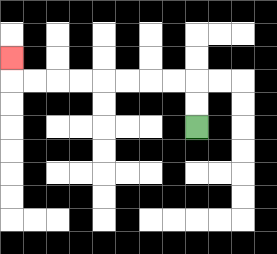{'start': '[8, 5]', 'end': '[0, 2]', 'path_directions': 'U,U,L,L,L,L,L,L,L,L,U', 'path_coordinates': '[[8, 5], [8, 4], [8, 3], [7, 3], [6, 3], [5, 3], [4, 3], [3, 3], [2, 3], [1, 3], [0, 3], [0, 2]]'}